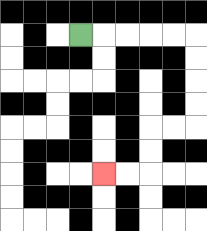{'start': '[3, 1]', 'end': '[4, 7]', 'path_directions': 'R,R,R,R,R,D,D,D,D,L,L,D,D,L,L', 'path_coordinates': '[[3, 1], [4, 1], [5, 1], [6, 1], [7, 1], [8, 1], [8, 2], [8, 3], [8, 4], [8, 5], [7, 5], [6, 5], [6, 6], [6, 7], [5, 7], [4, 7]]'}